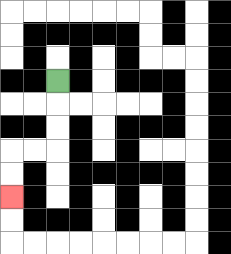{'start': '[2, 3]', 'end': '[0, 8]', 'path_directions': 'D,D,D,L,L,D,D', 'path_coordinates': '[[2, 3], [2, 4], [2, 5], [2, 6], [1, 6], [0, 6], [0, 7], [0, 8]]'}